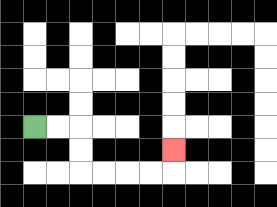{'start': '[1, 5]', 'end': '[7, 6]', 'path_directions': 'R,R,D,D,R,R,R,R,U', 'path_coordinates': '[[1, 5], [2, 5], [3, 5], [3, 6], [3, 7], [4, 7], [5, 7], [6, 7], [7, 7], [7, 6]]'}